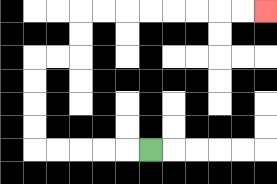{'start': '[6, 6]', 'end': '[11, 0]', 'path_directions': 'L,L,L,L,L,U,U,U,U,R,R,U,U,R,R,R,R,R,R,R,R', 'path_coordinates': '[[6, 6], [5, 6], [4, 6], [3, 6], [2, 6], [1, 6], [1, 5], [1, 4], [1, 3], [1, 2], [2, 2], [3, 2], [3, 1], [3, 0], [4, 0], [5, 0], [6, 0], [7, 0], [8, 0], [9, 0], [10, 0], [11, 0]]'}